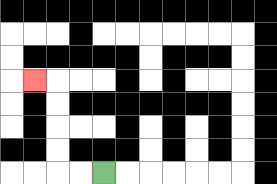{'start': '[4, 7]', 'end': '[1, 3]', 'path_directions': 'L,L,U,U,U,U,L', 'path_coordinates': '[[4, 7], [3, 7], [2, 7], [2, 6], [2, 5], [2, 4], [2, 3], [1, 3]]'}